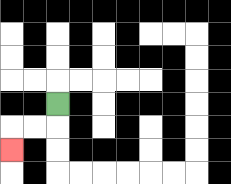{'start': '[2, 4]', 'end': '[0, 6]', 'path_directions': 'D,L,L,D', 'path_coordinates': '[[2, 4], [2, 5], [1, 5], [0, 5], [0, 6]]'}